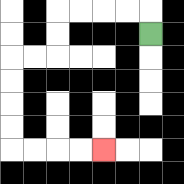{'start': '[6, 1]', 'end': '[4, 6]', 'path_directions': 'U,L,L,L,L,D,D,L,L,D,D,D,D,R,R,R,R', 'path_coordinates': '[[6, 1], [6, 0], [5, 0], [4, 0], [3, 0], [2, 0], [2, 1], [2, 2], [1, 2], [0, 2], [0, 3], [0, 4], [0, 5], [0, 6], [1, 6], [2, 6], [3, 6], [4, 6]]'}